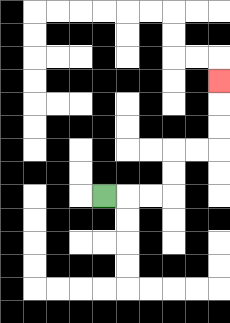{'start': '[4, 8]', 'end': '[9, 3]', 'path_directions': 'R,R,R,U,U,R,R,U,U,U', 'path_coordinates': '[[4, 8], [5, 8], [6, 8], [7, 8], [7, 7], [7, 6], [8, 6], [9, 6], [9, 5], [9, 4], [9, 3]]'}